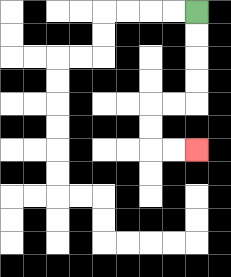{'start': '[8, 0]', 'end': '[8, 6]', 'path_directions': 'D,D,D,D,L,L,D,D,R,R', 'path_coordinates': '[[8, 0], [8, 1], [8, 2], [8, 3], [8, 4], [7, 4], [6, 4], [6, 5], [6, 6], [7, 6], [8, 6]]'}